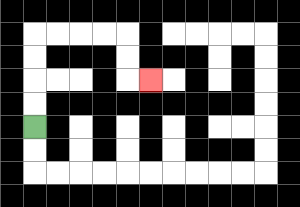{'start': '[1, 5]', 'end': '[6, 3]', 'path_directions': 'U,U,U,U,R,R,R,R,D,D,R', 'path_coordinates': '[[1, 5], [1, 4], [1, 3], [1, 2], [1, 1], [2, 1], [3, 1], [4, 1], [5, 1], [5, 2], [5, 3], [6, 3]]'}